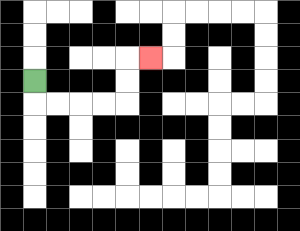{'start': '[1, 3]', 'end': '[6, 2]', 'path_directions': 'D,R,R,R,R,U,U,R', 'path_coordinates': '[[1, 3], [1, 4], [2, 4], [3, 4], [4, 4], [5, 4], [5, 3], [5, 2], [6, 2]]'}